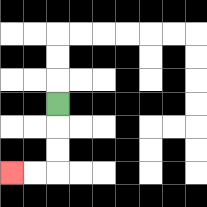{'start': '[2, 4]', 'end': '[0, 7]', 'path_directions': 'D,D,D,L,L', 'path_coordinates': '[[2, 4], [2, 5], [2, 6], [2, 7], [1, 7], [0, 7]]'}